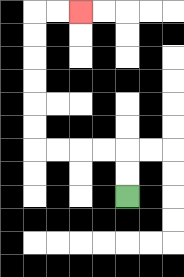{'start': '[5, 8]', 'end': '[3, 0]', 'path_directions': 'U,U,L,L,L,L,U,U,U,U,U,U,R,R', 'path_coordinates': '[[5, 8], [5, 7], [5, 6], [4, 6], [3, 6], [2, 6], [1, 6], [1, 5], [1, 4], [1, 3], [1, 2], [1, 1], [1, 0], [2, 0], [3, 0]]'}